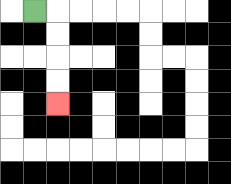{'start': '[1, 0]', 'end': '[2, 4]', 'path_directions': 'R,D,D,D,D', 'path_coordinates': '[[1, 0], [2, 0], [2, 1], [2, 2], [2, 3], [2, 4]]'}